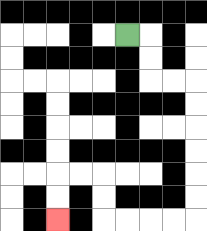{'start': '[5, 1]', 'end': '[2, 9]', 'path_directions': 'R,D,D,R,R,D,D,D,D,D,D,L,L,L,L,U,U,L,L,D,D', 'path_coordinates': '[[5, 1], [6, 1], [6, 2], [6, 3], [7, 3], [8, 3], [8, 4], [8, 5], [8, 6], [8, 7], [8, 8], [8, 9], [7, 9], [6, 9], [5, 9], [4, 9], [4, 8], [4, 7], [3, 7], [2, 7], [2, 8], [2, 9]]'}